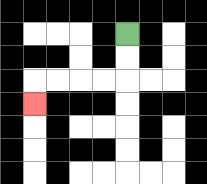{'start': '[5, 1]', 'end': '[1, 4]', 'path_directions': 'D,D,L,L,L,L,D', 'path_coordinates': '[[5, 1], [5, 2], [5, 3], [4, 3], [3, 3], [2, 3], [1, 3], [1, 4]]'}